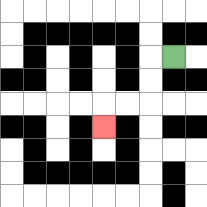{'start': '[7, 2]', 'end': '[4, 5]', 'path_directions': 'L,D,D,L,L,D', 'path_coordinates': '[[7, 2], [6, 2], [6, 3], [6, 4], [5, 4], [4, 4], [4, 5]]'}